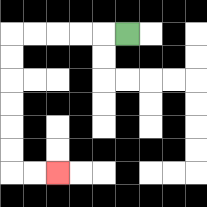{'start': '[5, 1]', 'end': '[2, 7]', 'path_directions': 'L,L,L,L,L,D,D,D,D,D,D,R,R', 'path_coordinates': '[[5, 1], [4, 1], [3, 1], [2, 1], [1, 1], [0, 1], [0, 2], [0, 3], [0, 4], [0, 5], [0, 6], [0, 7], [1, 7], [2, 7]]'}